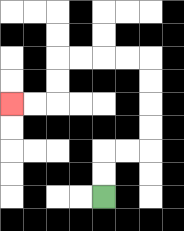{'start': '[4, 8]', 'end': '[0, 4]', 'path_directions': 'U,U,R,R,U,U,U,U,L,L,L,L,D,D,L,L', 'path_coordinates': '[[4, 8], [4, 7], [4, 6], [5, 6], [6, 6], [6, 5], [6, 4], [6, 3], [6, 2], [5, 2], [4, 2], [3, 2], [2, 2], [2, 3], [2, 4], [1, 4], [0, 4]]'}